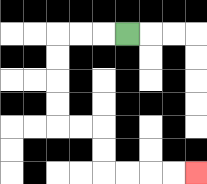{'start': '[5, 1]', 'end': '[8, 7]', 'path_directions': 'L,L,L,D,D,D,D,R,R,D,D,R,R,R,R', 'path_coordinates': '[[5, 1], [4, 1], [3, 1], [2, 1], [2, 2], [2, 3], [2, 4], [2, 5], [3, 5], [4, 5], [4, 6], [4, 7], [5, 7], [6, 7], [7, 7], [8, 7]]'}